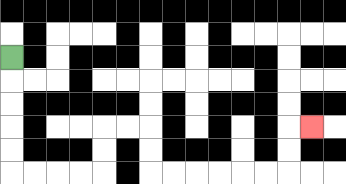{'start': '[0, 2]', 'end': '[13, 5]', 'path_directions': 'D,D,D,D,D,R,R,R,R,U,U,R,R,D,D,R,R,R,R,R,R,U,U,R', 'path_coordinates': '[[0, 2], [0, 3], [0, 4], [0, 5], [0, 6], [0, 7], [1, 7], [2, 7], [3, 7], [4, 7], [4, 6], [4, 5], [5, 5], [6, 5], [6, 6], [6, 7], [7, 7], [8, 7], [9, 7], [10, 7], [11, 7], [12, 7], [12, 6], [12, 5], [13, 5]]'}